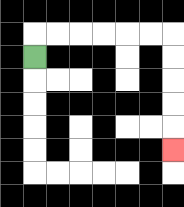{'start': '[1, 2]', 'end': '[7, 6]', 'path_directions': 'U,R,R,R,R,R,R,D,D,D,D,D', 'path_coordinates': '[[1, 2], [1, 1], [2, 1], [3, 1], [4, 1], [5, 1], [6, 1], [7, 1], [7, 2], [7, 3], [7, 4], [7, 5], [7, 6]]'}